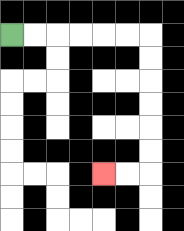{'start': '[0, 1]', 'end': '[4, 7]', 'path_directions': 'R,R,R,R,R,R,D,D,D,D,D,D,L,L', 'path_coordinates': '[[0, 1], [1, 1], [2, 1], [3, 1], [4, 1], [5, 1], [6, 1], [6, 2], [6, 3], [6, 4], [6, 5], [6, 6], [6, 7], [5, 7], [4, 7]]'}